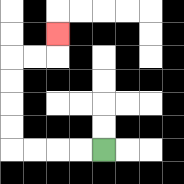{'start': '[4, 6]', 'end': '[2, 1]', 'path_directions': 'L,L,L,L,U,U,U,U,R,R,U', 'path_coordinates': '[[4, 6], [3, 6], [2, 6], [1, 6], [0, 6], [0, 5], [0, 4], [0, 3], [0, 2], [1, 2], [2, 2], [2, 1]]'}